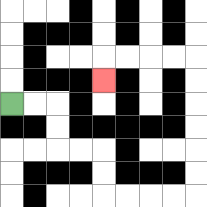{'start': '[0, 4]', 'end': '[4, 3]', 'path_directions': 'R,R,D,D,R,R,D,D,R,R,R,R,U,U,U,U,U,U,L,L,L,L,D', 'path_coordinates': '[[0, 4], [1, 4], [2, 4], [2, 5], [2, 6], [3, 6], [4, 6], [4, 7], [4, 8], [5, 8], [6, 8], [7, 8], [8, 8], [8, 7], [8, 6], [8, 5], [8, 4], [8, 3], [8, 2], [7, 2], [6, 2], [5, 2], [4, 2], [4, 3]]'}